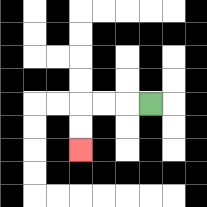{'start': '[6, 4]', 'end': '[3, 6]', 'path_directions': 'L,L,L,D,D', 'path_coordinates': '[[6, 4], [5, 4], [4, 4], [3, 4], [3, 5], [3, 6]]'}